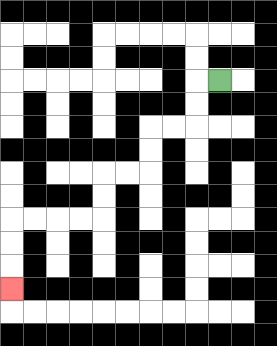{'start': '[9, 3]', 'end': '[0, 12]', 'path_directions': 'L,D,D,L,L,D,D,L,L,D,D,L,L,L,L,D,D,D', 'path_coordinates': '[[9, 3], [8, 3], [8, 4], [8, 5], [7, 5], [6, 5], [6, 6], [6, 7], [5, 7], [4, 7], [4, 8], [4, 9], [3, 9], [2, 9], [1, 9], [0, 9], [0, 10], [0, 11], [0, 12]]'}